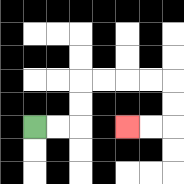{'start': '[1, 5]', 'end': '[5, 5]', 'path_directions': 'R,R,U,U,R,R,R,R,D,D,L,L', 'path_coordinates': '[[1, 5], [2, 5], [3, 5], [3, 4], [3, 3], [4, 3], [5, 3], [6, 3], [7, 3], [7, 4], [7, 5], [6, 5], [5, 5]]'}